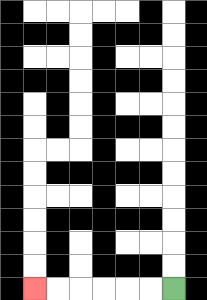{'start': '[7, 12]', 'end': '[1, 12]', 'path_directions': 'L,L,L,L,L,L', 'path_coordinates': '[[7, 12], [6, 12], [5, 12], [4, 12], [3, 12], [2, 12], [1, 12]]'}